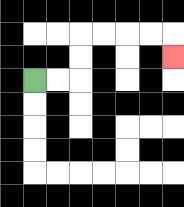{'start': '[1, 3]', 'end': '[7, 2]', 'path_directions': 'R,R,U,U,R,R,R,R,D', 'path_coordinates': '[[1, 3], [2, 3], [3, 3], [3, 2], [3, 1], [4, 1], [5, 1], [6, 1], [7, 1], [7, 2]]'}